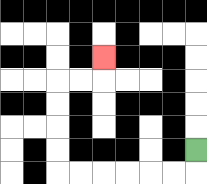{'start': '[8, 6]', 'end': '[4, 2]', 'path_directions': 'D,L,L,L,L,L,L,U,U,U,U,R,R,U', 'path_coordinates': '[[8, 6], [8, 7], [7, 7], [6, 7], [5, 7], [4, 7], [3, 7], [2, 7], [2, 6], [2, 5], [2, 4], [2, 3], [3, 3], [4, 3], [4, 2]]'}